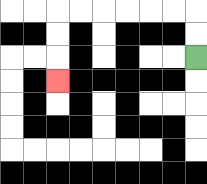{'start': '[8, 2]', 'end': '[2, 3]', 'path_directions': 'U,U,L,L,L,L,L,L,D,D,D', 'path_coordinates': '[[8, 2], [8, 1], [8, 0], [7, 0], [6, 0], [5, 0], [4, 0], [3, 0], [2, 0], [2, 1], [2, 2], [2, 3]]'}